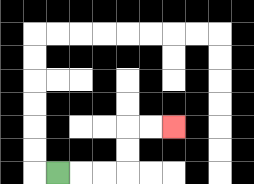{'start': '[2, 7]', 'end': '[7, 5]', 'path_directions': 'R,R,R,U,U,R,R', 'path_coordinates': '[[2, 7], [3, 7], [4, 7], [5, 7], [5, 6], [5, 5], [6, 5], [7, 5]]'}